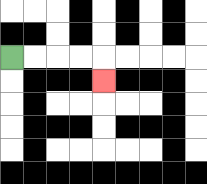{'start': '[0, 2]', 'end': '[4, 3]', 'path_directions': 'R,R,R,R,D', 'path_coordinates': '[[0, 2], [1, 2], [2, 2], [3, 2], [4, 2], [4, 3]]'}